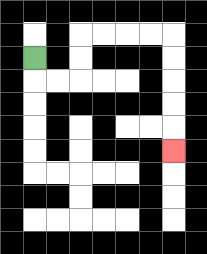{'start': '[1, 2]', 'end': '[7, 6]', 'path_directions': 'D,R,R,U,U,R,R,R,R,D,D,D,D,D', 'path_coordinates': '[[1, 2], [1, 3], [2, 3], [3, 3], [3, 2], [3, 1], [4, 1], [5, 1], [6, 1], [7, 1], [7, 2], [7, 3], [7, 4], [7, 5], [7, 6]]'}